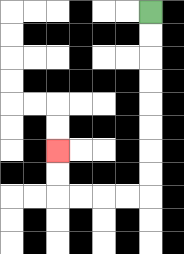{'start': '[6, 0]', 'end': '[2, 6]', 'path_directions': 'D,D,D,D,D,D,D,D,L,L,L,L,U,U', 'path_coordinates': '[[6, 0], [6, 1], [6, 2], [6, 3], [6, 4], [6, 5], [6, 6], [6, 7], [6, 8], [5, 8], [4, 8], [3, 8], [2, 8], [2, 7], [2, 6]]'}